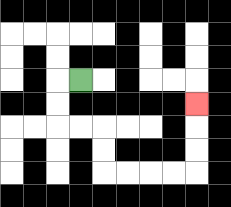{'start': '[3, 3]', 'end': '[8, 4]', 'path_directions': 'L,D,D,R,R,D,D,R,R,R,R,U,U,U', 'path_coordinates': '[[3, 3], [2, 3], [2, 4], [2, 5], [3, 5], [4, 5], [4, 6], [4, 7], [5, 7], [6, 7], [7, 7], [8, 7], [8, 6], [8, 5], [8, 4]]'}